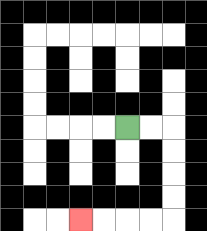{'start': '[5, 5]', 'end': '[3, 9]', 'path_directions': 'R,R,D,D,D,D,L,L,L,L', 'path_coordinates': '[[5, 5], [6, 5], [7, 5], [7, 6], [7, 7], [7, 8], [7, 9], [6, 9], [5, 9], [4, 9], [3, 9]]'}